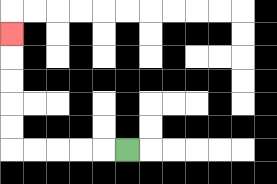{'start': '[5, 6]', 'end': '[0, 1]', 'path_directions': 'L,L,L,L,L,U,U,U,U,U', 'path_coordinates': '[[5, 6], [4, 6], [3, 6], [2, 6], [1, 6], [0, 6], [0, 5], [0, 4], [0, 3], [0, 2], [0, 1]]'}